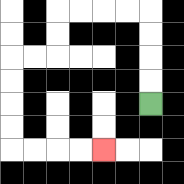{'start': '[6, 4]', 'end': '[4, 6]', 'path_directions': 'U,U,U,U,L,L,L,L,D,D,L,L,D,D,D,D,R,R,R,R', 'path_coordinates': '[[6, 4], [6, 3], [6, 2], [6, 1], [6, 0], [5, 0], [4, 0], [3, 0], [2, 0], [2, 1], [2, 2], [1, 2], [0, 2], [0, 3], [0, 4], [0, 5], [0, 6], [1, 6], [2, 6], [3, 6], [4, 6]]'}